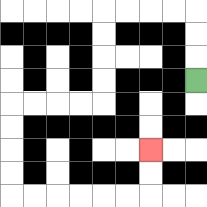{'start': '[8, 3]', 'end': '[6, 6]', 'path_directions': 'U,U,U,L,L,L,L,D,D,D,D,L,L,L,L,D,D,D,D,R,R,R,R,R,R,U,U', 'path_coordinates': '[[8, 3], [8, 2], [8, 1], [8, 0], [7, 0], [6, 0], [5, 0], [4, 0], [4, 1], [4, 2], [4, 3], [4, 4], [3, 4], [2, 4], [1, 4], [0, 4], [0, 5], [0, 6], [0, 7], [0, 8], [1, 8], [2, 8], [3, 8], [4, 8], [5, 8], [6, 8], [6, 7], [6, 6]]'}